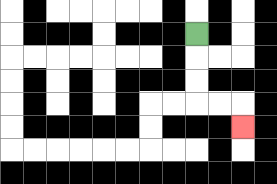{'start': '[8, 1]', 'end': '[10, 5]', 'path_directions': 'D,D,D,R,R,D', 'path_coordinates': '[[8, 1], [8, 2], [8, 3], [8, 4], [9, 4], [10, 4], [10, 5]]'}